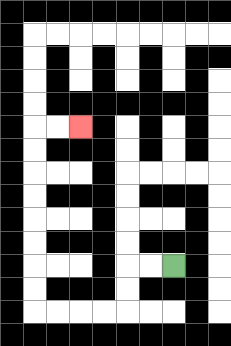{'start': '[7, 11]', 'end': '[3, 5]', 'path_directions': 'L,L,D,D,L,L,L,L,U,U,U,U,U,U,U,U,R,R', 'path_coordinates': '[[7, 11], [6, 11], [5, 11], [5, 12], [5, 13], [4, 13], [3, 13], [2, 13], [1, 13], [1, 12], [1, 11], [1, 10], [1, 9], [1, 8], [1, 7], [1, 6], [1, 5], [2, 5], [3, 5]]'}